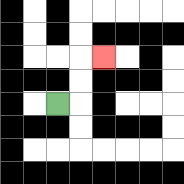{'start': '[2, 4]', 'end': '[4, 2]', 'path_directions': 'R,U,U,R', 'path_coordinates': '[[2, 4], [3, 4], [3, 3], [3, 2], [4, 2]]'}